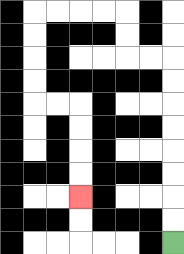{'start': '[7, 10]', 'end': '[3, 8]', 'path_directions': 'U,U,U,U,U,U,U,U,L,L,U,U,L,L,L,L,D,D,D,D,R,R,D,D,D,D', 'path_coordinates': '[[7, 10], [7, 9], [7, 8], [7, 7], [7, 6], [7, 5], [7, 4], [7, 3], [7, 2], [6, 2], [5, 2], [5, 1], [5, 0], [4, 0], [3, 0], [2, 0], [1, 0], [1, 1], [1, 2], [1, 3], [1, 4], [2, 4], [3, 4], [3, 5], [3, 6], [3, 7], [3, 8]]'}